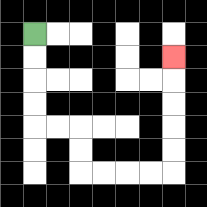{'start': '[1, 1]', 'end': '[7, 2]', 'path_directions': 'D,D,D,D,R,R,D,D,R,R,R,R,U,U,U,U,U', 'path_coordinates': '[[1, 1], [1, 2], [1, 3], [1, 4], [1, 5], [2, 5], [3, 5], [3, 6], [3, 7], [4, 7], [5, 7], [6, 7], [7, 7], [7, 6], [7, 5], [7, 4], [7, 3], [7, 2]]'}